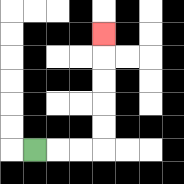{'start': '[1, 6]', 'end': '[4, 1]', 'path_directions': 'R,R,R,U,U,U,U,U', 'path_coordinates': '[[1, 6], [2, 6], [3, 6], [4, 6], [4, 5], [4, 4], [4, 3], [4, 2], [4, 1]]'}